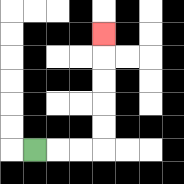{'start': '[1, 6]', 'end': '[4, 1]', 'path_directions': 'R,R,R,U,U,U,U,U', 'path_coordinates': '[[1, 6], [2, 6], [3, 6], [4, 6], [4, 5], [4, 4], [4, 3], [4, 2], [4, 1]]'}